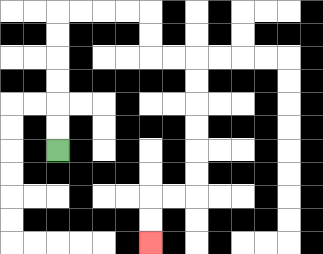{'start': '[2, 6]', 'end': '[6, 10]', 'path_directions': 'U,U,U,U,U,U,R,R,R,R,D,D,R,R,D,D,D,D,D,D,L,L,D,D', 'path_coordinates': '[[2, 6], [2, 5], [2, 4], [2, 3], [2, 2], [2, 1], [2, 0], [3, 0], [4, 0], [5, 0], [6, 0], [6, 1], [6, 2], [7, 2], [8, 2], [8, 3], [8, 4], [8, 5], [8, 6], [8, 7], [8, 8], [7, 8], [6, 8], [6, 9], [6, 10]]'}